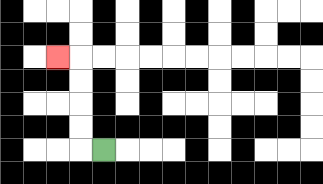{'start': '[4, 6]', 'end': '[2, 2]', 'path_directions': 'L,U,U,U,U,L', 'path_coordinates': '[[4, 6], [3, 6], [3, 5], [3, 4], [3, 3], [3, 2], [2, 2]]'}